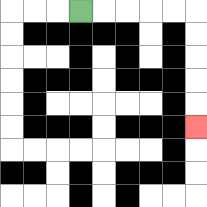{'start': '[3, 0]', 'end': '[8, 5]', 'path_directions': 'R,R,R,R,R,D,D,D,D,D', 'path_coordinates': '[[3, 0], [4, 0], [5, 0], [6, 0], [7, 0], [8, 0], [8, 1], [8, 2], [8, 3], [8, 4], [8, 5]]'}